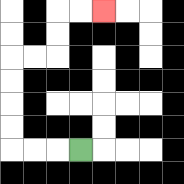{'start': '[3, 6]', 'end': '[4, 0]', 'path_directions': 'L,L,L,U,U,U,U,R,R,U,U,R,R', 'path_coordinates': '[[3, 6], [2, 6], [1, 6], [0, 6], [0, 5], [0, 4], [0, 3], [0, 2], [1, 2], [2, 2], [2, 1], [2, 0], [3, 0], [4, 0]]'}